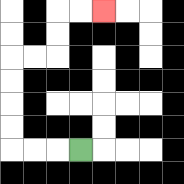{'start': '[3, 6]', 'end': '[4, 0]', 'path_directions': 'L,L,L,U,U,U,U,R,R,U,U,R,R', 'path_coordinates': '[[3, 6], [2, 6], [1, 6], [0, 6], [0, 5], [0, 4], [0, 3], [0, 2], [1, 2], [2, 2], [2, 1], [2, 0], [3, 0], [4, 0]]'}